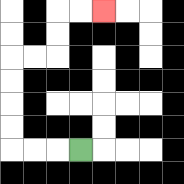{'start': '[3, 6]', 'end': '[4, 0]', 'path_directions': 'L,L,L,U,U,U,U,R,R,U,U,R,R', 'path_coordinates': '[[3, 6], [2, 6], [1, 6], [0, 6], [0, 5], [0, 4], [0, 3], [0, 2], [1, 2], [2, 2], [2, 1], [2, 0], [3, 0], [4, 0]]'}